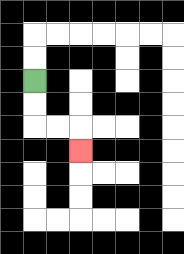{'start': '[1, 3]', 'end': '[3, 6]', 'path_directions': 'D,D,R,R,D', 'path_coordinates': '[[1, 3], [1, 4], [1, 5], [2, 5], [3, 5], [3, 6]]'}